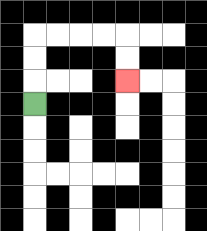{'start': '[1, 4]', 'end': '[5, 3]', 'path_directions': 'U,U,U,R,R,R,R,D,D', 'path_coordinates': '[[1, 4], [1, 3], [1, 2], [1, 1], [2, 1], [3, 1], [4, 1], [5, 1], [5, 2], [5, 3]]'}